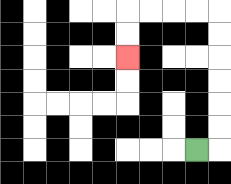{'start': '[8, 6]', 'end': '[5, 2]', 'path_directions': 'R,U,U,U,U,U,U,L,L,L,L,D,D', 'path_coordinates': '[[8, 6], [9, 6], [9, 5], [9, 4], [9, 3], [9, 2], [9, 1], [9, 0], [8, 0], [7, 0], [6, 0], [5, 0], [5, 1], [5, 2]]'}